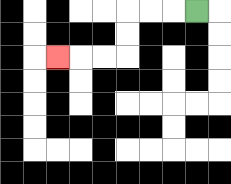{'start': '[8, 0]', 'end': '[2, 2]', 'path_directions': 'L,L,L,D,D,L,L,L', 'path_coordinates': '[[8, 0], [7, 0], [6, 0], [5, 0], [5, 1], [5, 2], [4, 2], [3, 2], [2, 2]]'}